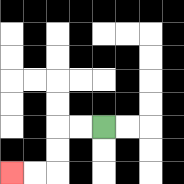{'start': '[4, 5]', 'end': '[0, 7]', 'path_directions': 'L,L,D,D,L,L', 'path_coordinates': '[[4, 5], [3, 5], [2, 5], [2, 6], [2, 7], [1, 7], [0, 7]]'}